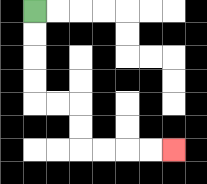{'start': '[1, 0]', 'end': '[7, 6]', 'path_directions': 'D,D,D,D,R,R,D,D,R,R,R,R', 'path_coordinates': '[[1, 0], [1, 1], [1, 2], [1, 3], [1, 4], [2, 4], [3, 4], [3, 5], [3, 6], [4, 6], [5, 6], [6, 6], [7, 6]]'}